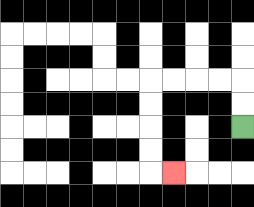{'start': '[10, 5]', 'end': '[7, 7]', 'path_directions': 'U,U,L,L,L,L,D,D,D,D,R', 'path_coordinates': '[[10, 5], [10, 4], [10, 3], [9, 3], [8, 3], [7, 3], [6, 3], [6, 4], [6, 5], [6, 6], [6, 7], [7, 7]]'}